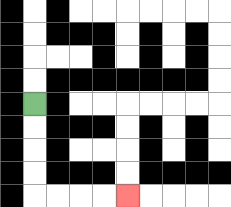{'start': '[1, 4]', 'end': '[5, 8]', 'path_directions': 'D,D,D,D,R,R,R,R', 'path_coordinates': '[[1, 4], [1, 5], [1, 6], [1, 7], [1, 8], [2, 8], [3, 8], [4, 8], [5, 8]]'}